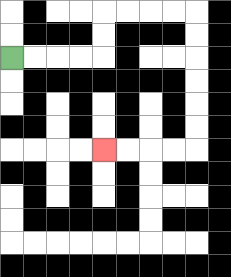{'start': '[0, 2]', 'end': '[4, 6]', 'path_directions': 'R,R,R,R,U,U,R,R,R,R,D,D,D,D,D,D,L,L,L,L', 'path_coordinates': '[[0, 2], [1, 2], [2, 2], [3, 2], [4, 2], [4, 1], [4, 0], [5, 0], [6, 0], [7, 0], [8, 0], [8, 1], [8, 2], [8, 3], [8, 4], [8, 5], [8, 6], [7, 6], [6, 6], [5, 6], [4, 6]]'}